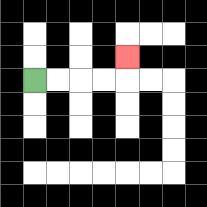{'start': '[1, 3]', 'end': '[5, 2]', 'path_directions': 'R,R,R,R,U', 'path_coordinates': '[[1, 3], [2, 3], [3, 3], [4, 3], [5, 3], [5, 2]]'}